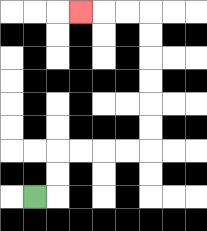{'start': '[1, 8]', 'end': '[3, 0]', 'path_directions': 'R,U,U,R,R,R,R,U,U,U,U,U,U,L,L,L', 'path_coordinates': '[[1, 8], [2, 8], [2, 7], [2, 6], [3, 6], [4, 6], [5, 6], [6, 6], [6, 5], [6, 4], [6, 3], [6, 2], [6, 1], [6, 0], [5, 0], [4, 0], [3, 0]]'}